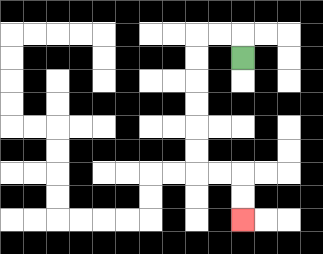{'start': '[10, 2]', 'end': '[10, 9]', 'path_directions': 'U,L,L,D,D,D,D,D,D,R,R,D,D', 'path_coordinates': '[[10, 2], [10, 1], [9, 1], [8, 1], [8, 2], [8, 3], [8, 4], [8, 5], [8, 6], [8, 7], [9, 7], [10, 7], [10, 8], [10, 9]]'}